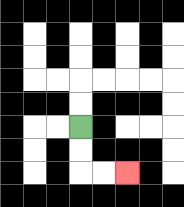{'start': '[3, 5]', 'end': '[5, 7]', 'path_directions': 'D,D,R,R', 'path_coordinates': '[[3, 5], [3, 6], [3, 7], [4, 7], [5, 7]]'}